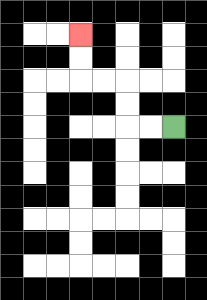{'start': '[7, 5]', 'end': '[3, 1]', 'path_directions': 'L,L,U,U,L,L,U,U', 'path_coordinates': '[[7, 5], [6, 5], [5, 5], [5, 4], [5, 3], [4, 3], [3, 3], [3, 2], [3, 1]]'}